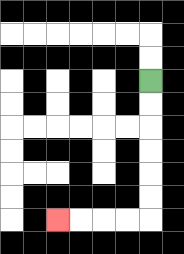{'start': '[6, 3]', 'end': '[2, 9]', 'path_directions': 'D,D,D,D,D,D,L,L,L,L', 'path_coordinates': '[[6, 3], [6, 4], [6, 5], [6, 6], [6, 7], [6, 8], [6, 9], [5, 9], [4, 9], [3, 9], [2, 9]]'}